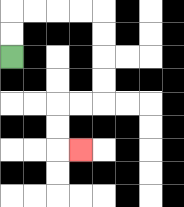{'start': '[0, 2]', 'end': '[3, 6]', 'path_directions': 'U,U,R,R,R,R,D,D,D,D,L,L,D,D,R', 'path_coordinates': '[[0, 2], [0, 1], [0, 0], [1, 0], [2, 0], [3, 0], [4, 0], [4, 1], [4, 2], [4, 3], [4, 4], [3, 4], [2, 4], [2, 5], [2, 6], [3, 6]]'}